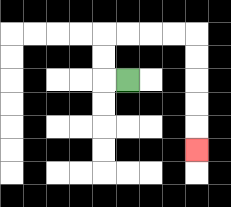{'start': '[5, 3]', 'end': '[8, 6]', 'path_directions': 'L,U,U,R,R,R,R,D,D,D,D,D', 'path_coordinates': '[[5, 3], [4, 3], [4, 2], [4, 1], [5, 1], [6, 1], [7, 1], [8, 1], [8, 2], [8, 3], [8, 4], [8, 5], [8, 6]]'}